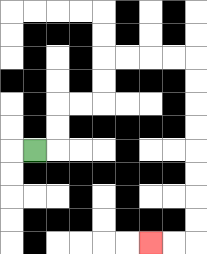{'start': '[1, 6]', 'end': '[6, 10]', 'path_directions': 'R,U,U,R,R,U,U,R,R,R,R,D,D,D,D,D,D,D,D,L,L', 'path_coordinates': '[[1, 6], [2, 6], [2, 5], [2, 4], [3, 4], [4, 4], [4, 3], [4, 2], [5, 2], [6, 2], [7, 2], [8, 2], [8, 3], [8, 4], [8, 5], [8, 6], [8, 7], [8, 8], [8, 9], [8, 10], [7, 10], [6, 10]]'}